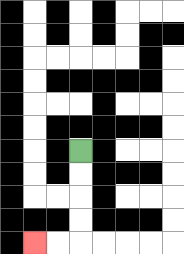{'start': '[3, 6]', 'end': '[1, 10]', 'path_directions': 'D,D,D,D,L,L', 'path_coordinates': '[[3, 6], [3, 7], [3, 8], [3, 9], [3, 10], [2, 10], [1, 10]]'}